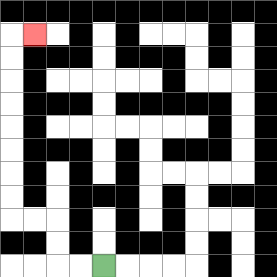{'start': '[4, 11]', 'end': '[1, 1]', 'path_directions': 'L,L,U,U,L,L,U,U,U,U,U,U,U,U,R', 'path_coordinates': '[[4, 11], [3, 11], [2, 11], [2, 10], [2, 9], [1, 9], [0, 9], [0, 8], [0, 7], [0, 6], [0, 5], [0, 4], [0, 3], [0, 2], [0, 1], [1, 1]]'}